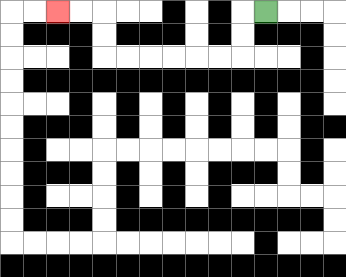{'start': '[11, 0]', 'end': '[2, 0]', 'path_directions': 'L,D,D,L,L,L,L,L,L,U,U,L,L', 'path_coordinates': '[[11, 0], [10, 0], [10, 1], [10, 2], [9, 2], [8, 2], [7, 2], [6, 2], [5, 2], [4, 2], [4, 1], [4, 0], [3, 0], [2, 0]]'}